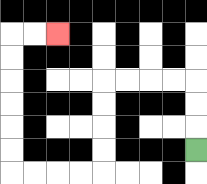{'start': '[8, 6]', 'end': '[2, 1]', 'path_directions': 'U,U,U,L,L,L,L,D,D,D,D,L,L,L,L,U,U,U,U,U,U,R,R', 'path_coordinates': '[[8, 6], [8, 5], [8, 4], [8, 3], [7, 3], [6, 3], [5, 3], [4, 3], [4, 4], [4, 5], [4, 6], [4, 7], [3, 7], [2, 7], [1, 7], [0, 7], [0, 6], [0, 5], [0, 4], [0, 3], [0, 2], [0, 1], [1, 1], [2, 1]]'}